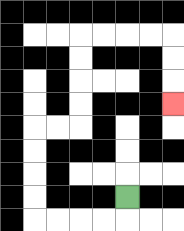{'start': '[5, 8]', 'end': '[7, 4]', 'path_directions': 'D,L,L,L,L,U,U,U,U,R,R,U,U,U,U,R,R,R,R,D,D,D', 'path_coordinates': '[[5, 8], [5, 9], [4, 9], [3, 9], [2, 9], [1, 9], [1, 8], [1, 7], [1, 6], [1, 5], [2, 5], [3, 5], [3, 4], [3, 3], [3, 2], [3, 1], [4, 1], [5, 1], [6, 1], [7, 1], [7, 2], [7, 3], [7, 4]]'}